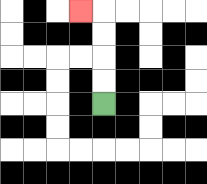{'start': '[4, 4]', 'end': '[3, 0]', 'path_directions': 'U,U,U,U,L', 'path_coordinates': '[[4, 4], [4, 3], [4, 2], [4, 1], [4, 0], [3, 0]]'}